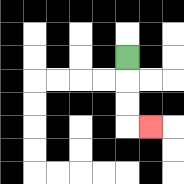{'start': '[5, 2]', 'end': '[6, 5]', 'path_directions': 'D,D,D,R', 'path_coordinates': '[[5, 2], [5, 3], [5, 4], [5, 5], [6, 5]]'}